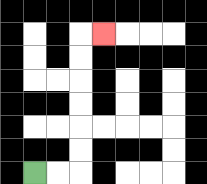{'start': '[1, 7]', 'end': '[4, 1]', 'path_directions': 'R,R,U,U,U,U,U,U,R', 'path_coordinates': '[[1, 7], [2, 7], [3, 7], [3, 6], [3, 5], [3, 4], [3, 3], [3, 2], [3, 1], [4, 1]]'}